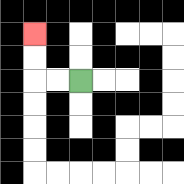{'start': '[3, 3]', 'end': '[1, 1]', 'path_directions': 'L,L,U,U', 'path_coordinates': '[[3, 3], [2, 3], [1, 3], [1, 2], [1, 1]]'}